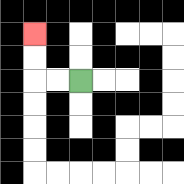{'start': '[3, 3]', 'end': '[1, 1]', 'path_directions': 'L,L,U,U', 'path_coordinates': '[[3, 3], [2, 3], [1, 3], [1, 2], [1, 1]]'}